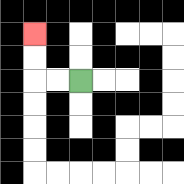{'start': '[3, 3]', 'end': '[1, 1]', 'path_directions': 'L,L,U,U', 'path_coordinates': '[[3, 3], [2, 3], [1, 3], [1, 2], [1, 1]]'}